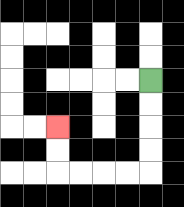{'start': '[6, 3]', 'end': '[2, 5]', 'path_directions': 'D,D,D,D,L,L,L,L,U,U', 'path_coordinates': '[[6, 3], [6, 4], [6, 5], [6, 6], [6, 7], [5, 7], [4, 7], [3, 7], [2, 7], [2, 6], [2, 5]]'}